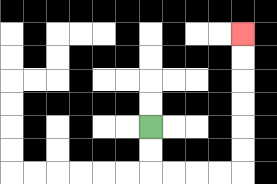{'start': '[6, 5]', 'end': '[10, 1]', 'path_directions': 'D,D,R,R,R,R,U,U,U,U,U,U', 'path_coordinates': '[[6, 5], [6, 6], [6, 7], [7, 7], [8, 7], [9, 7], [10, 7], [10, 6], [10, 5], [10, 4], [10, 3], [10, 2], [10, 1]]'}